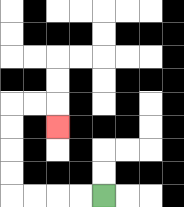{'start': '[4, 8]', 'end': '[2, 5]', 'path_directions': 'L,L,L,L,U,U,U,U,R,R,D', 'path_coordinates': '[[4, 8], [3, 8], [2, 8], [1, 8], [0, 8], [0, 7], [0, 6], [0, 5], [0, 4], [1, 4], [2, 4], [2, 5]]'}